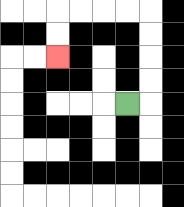{'start': '[5, 4]', 'end': '[2, 2]', 'path_directions': 'R,U,U,U,U,L,L,L,L,D,D', 'path_coordinates': '[[5, 4], [6, 4], [6, 3], [6, 2], [6, 1], [6, 0], [5, 0], [4, 0], [3, 0], [2, 0], [2, 1], [2, 2]]'}